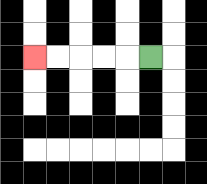{'start': '[6, 2]', 'end': '[1, 2]', 'path_directions': 'L,L,L,L,L', 'path_coordinates': '[[6, 2], [5, 2], [4, 2], [3, 2], [2, 2], [1, 2]]'}